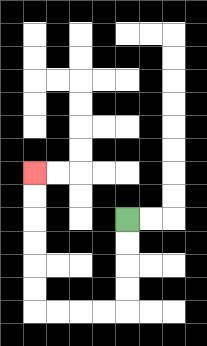{'start': '[5, 9]', 'end': '[1, 7]', 'path_directions': 'D,D,D,D,L,L,L,L,U,U,U,U,U,U', 'path_coordinates': '[[5, 9], [5, 10], [5, 11], [5, 12], [5, 13], [4, 13], [3, 13], [2, 13], [1, 13], [1, 12], [1, 11], [1, 10], [1, 9], [1, 8], [1, 7]]'}